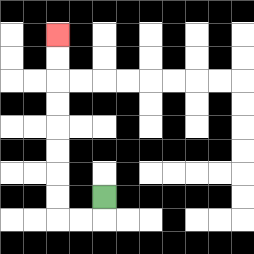{'start': '[4, 8]', 'end': '[2, 1]', 'path_directions': 'D,L,L,U,U,U,U,U,U,U,U', 'path_coordinates': '[[4, 8], [4, 9], [3, 9], [2, 9], [2, 8], [2, 7], [2, 6], [2, 5], [2, 4], [2, 3], [2, 2], [2, 1]]'}